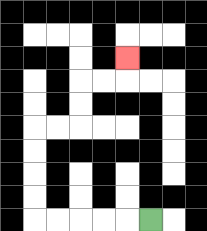{'start': '[6, 9]', 'end': '[5, 2]', 'path_directions': 'L,L,L,L,L,U,U,U,U,R,R,U,U,R,R,U', 'path_coordinates': '[[6, 9], [5, 9], [4, 9], [3, 9], [2, 9], [1, 9], [1, 8], [1, 7], [1, 6], [1, 5], [2, 5], [3, 5], [3, 4], [3, 3], [4, 3], [5, 3], [5, 2]]'}